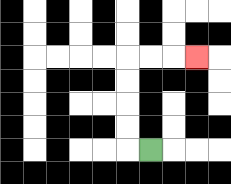{'start': '[6, 6]', 'end': '[8, 2]', 'path_directions': 'L,U,U,U,U,R,R,R', 'path_coordinates': '[[6, 6], [5, 6], [5, 5], [5, 4], [5, 3], [5, 2], [6, 2], [7, 2], [8, 2]]'}